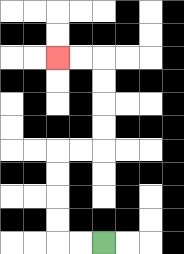{'start': '[4, 10]', 'end': '[2, 2]', 'path_directions': 'L,L,U,U,U,U,R,R,U,U,U,U,L,L', 'path_coordinates': '[[4, 10], [3, 10], [2, 10], [2, 9], [2, 8], [2, 7], [2, 6], [3, 6], [4, 6], [4, 5], [4, 4], [4, 3], [4, 2], [3, 2], [2, 2]]'}